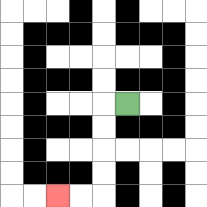{'start': '[5, 4]', 'end': '[2, 8]', 'path_directions': 'L,D,D,D,D,L,L', 'path_coordinates': '[[5, 4], [4, 4], [4, 5], [4, 6], [4, 7], [4, 8], [3, 8], [2, 8]]'}